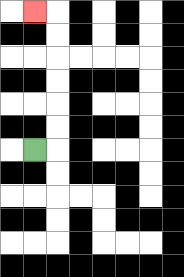{'start': '[1, 6]', 'end': '[1, 0]', 'path_directions': 'R,U,U,U,U,U,U,L', 'path_coordinates': '[[1, 6], [2, 6], [2, 5], [2, 4], [2, 3], [2, 2], [2, 1], [2, 0], [1, 0]]'}